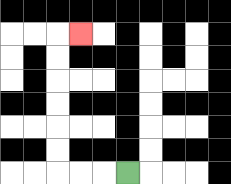{'start': '[5, 7]', 'end': '[3, 1]', 'path_directions': 'L,L,L,U,U,U,U,U,U,R', 'path_coordinates': '[[5, 7], [4, 7], [3, 7], [2, 7], [2, 6], [2, 5], [2, 4], [2, 3], [2, 2], [2, 1], [3, 1]]'}